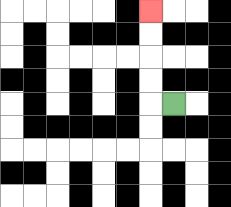{'start': '[7, 4]', 'end': '[6, 0]', 'path_directions': 'L,U,U,U,U', 'path_coordinates': '[[7, 4], [6, 4], [6, 3], [6, 2], [6, 1], [6, 0]]'}